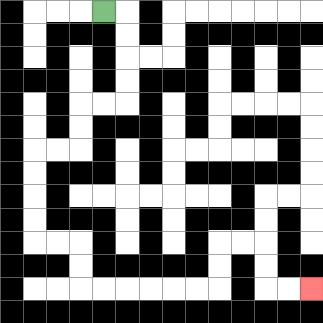{'start': '[4, 0]', 'end': '[13, 12]', 'path_directions': 'R,D,D,D,D,L,L,D,D,L,L,D,D,D,D,R,R,D,D,R,R,R,R,R,R,U,U,R,R,D,D,R,R', 'path_coordinates': '[[4, 0], [5, 0], [5, 1], [5, 2], [5, 3], [5, 4], [4, 4], [3, 4], [3, 5], [3, 6], [2, 6], [1, 6], [1, 7], [1, 8], [1, 9], [1, 10], [2, 10], [3, 10], [3, 11], [3, 12], [4, 12], [5, 12], [6, 12], [7, 12], [8, 12], [9, 12], [9, 11], [9, 10], [10, 10], [11, 10], [11, 11], [11, 12], [12, 12], [13, 12]]'}